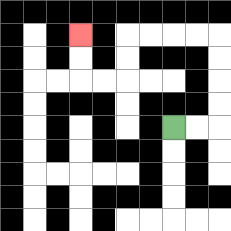{'start': '[7, 5]', 'end': '[3, 1]', 'path_directions': 'R,R,U,U,U,U,L,L,L,L,D,D,L,L,U,U', 'path_coordinates': '[[7, 5], [8, 5], [9, 5], [9, 4], [9, 3], [9, 2], [9, 1], [8, 1], [7, 1], [6, 1], [5, 1], [5, 2], [5, 3], [4, 3], [3, 3], [3, 2], [3, 1]]'}